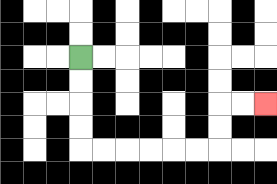{'start': '[3, 2]', 'end': '[11, 4]', 'path_directions': 'D,D,D,D,R,R,R,R,R,R,U,U,R,R', 'path_coordinates': '[[3, 2], [3, 3], [3, 4], [3, 5], [3, 6], [4, 6], [5, 6], [6, 6], [7, 6], [8, 6], [9, 6], [9, 5], [9, 4], [10, 4], [11, 4]]'}